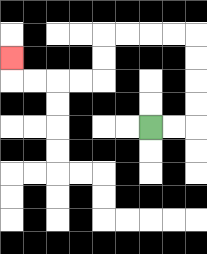{'start': '[6, 5]', 'end': '[0, 2]', 'path_directions': 'R,R,U,U,U,U,L,L,L,L,D,D,L,L,L,L,U', 'path_coordinates': '[[6, 5], [7, 5], [8, 5], [8, 4], [8, 3], [8, 2], [8, 1], [7, 1], [6, 1], [5, 1], [4, 1], [4, 2], [4, 3], [3, 3], [2, 3], [1, 3], [0, 3], [0, 2]]'}